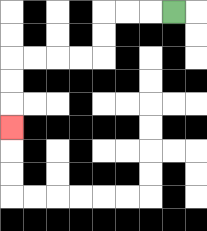{'start': '[7, 0]', 'end': '[0, 5]', 'path_directions': 'L,L,L,D,D,L,L,L,L,D,D,D', 'path_coordinates': '[[7, 0], [6, 0], [5, 0], [4, 0], [4, 1], [4, 2], [3, 2], [2, 2], [1, 2], [0, 2], [0, 3], [0, 4], [0, 5]]'}